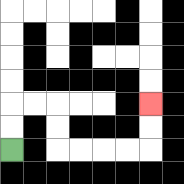{'start': '[0, 6]', 'end': '[6, 4]', 'path_directions': 'U,U,R,R,D,D,R,R,R,R,U,U', 'path_coordinates': '[[0, 6], [0, 5], [0, 4], [1, 4], [2, 4], [2, 5], [2, 6], [3, 6], [4, 6], [5, 6], [6, 6], [6, 5], [6, 4]]'}